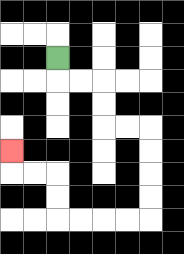{'start': '[2, 2]', 'end': '[0, 6]', 'path_directions': 'D,R,R,D,D,R,R,D,D,D,D,L,L,L,L,U,U,L,L,U', 'path_coordinates': '[[2, 2], [2, 3], [3, 3], [4, 3], [4, 4], [4, 5], [5, 5], [6, 5], [6, 6], [6, 7], [6, 8], [6, 9], [5, 9], [4, 9], [3, 9], [2, 9], [2, 8], [2, 7], [1, 7], [0, 7], [0, 6]]'}